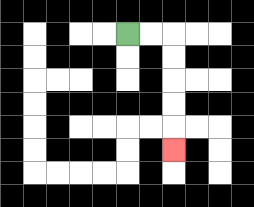{'start': '[5, 1]', 'end': '[7, 6]', 'path_directions': 'R,R,D,D,D,D,D', 'path_coordinates': '[[5, 1], [6, 1], [7, 1], [7, 2], [7, 3], [7, 4], [7, 5], [7, 6]]'}